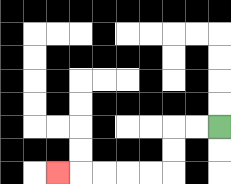{'start': '[9, 5]', 'end': '[2, 7]', 'path_directions': 'L,L,D,D,L,L,L,L,L', 'path_coordinates': '[[9, 5], [8, 5], [7, 5], [7, 6], [7, 7], [6, 7], [5, 7], [4, 7], [3, 7], [2, 7]]'}